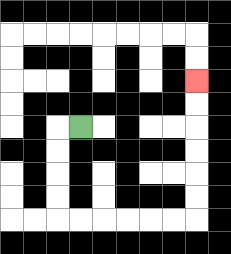{'start': '[3, 5]', 'end': '[8, 3]', 'path_directions': 'L,D,D,D,D,R,R,R,R,R,R,U,U,U,U,U,U', 'path_coordinates': '[[3, 5], [2, 5], [2, 6], [2, 7], [2, 8], [2, 9], [3, 9], [4, 9], [5, 9], [6, 9], [7, 9], [8, 9], [8, 8], [8, 7], [8, 6], [8, 5], [8, 4], [8, 3]]'}